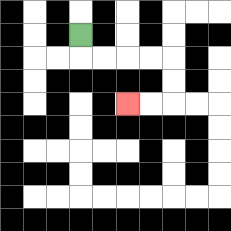{'start': '[3, 1]', 'end': '[5, 4]', 'path_directions': 'D,R,R,R,R,D,D,L,L', 'path_coordinates': '[[3, 1], [3, 2], [4, 2], [5, 2], [6, 2], [7, 2], [7, 3], [7, 4], [6, 4], [5, 4]]'}